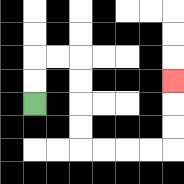{'start': '[1, 4]', 'end': '[7, 3]', 'path_directions': 'U,U,R,R,D,D,D,D,R,R,R,R,U,U,U', 'path_coordinates': '[[1, 4], [1, 3], [1, 2], [2, 2], [3, 2], [3, 3], [3, 4], [3, 5], [3, 6], [4, 6], [5, 6], [6, 6], [7, 6], [7, 5], [7, 4], [7, 3]]'}